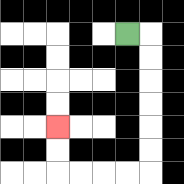{'start': '[5, 1]', 'end': '[2, 5]', 'path_directions': 'R,D,D,D,D,D,D,L,L,L,L,U,U', 'path_coordinates': '[[5, 1], [6, 1], [6, 2], [6, 3], [6, 4], [6, 5], [6, 6], [6, 7], [5, 7], [4, 7], [3, 7], [2, 7], [2, 6], [2, 5]]'}